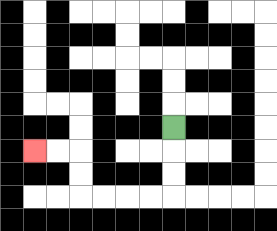{'start': '[7, 5]', 'end': '[1, 6]', 'path_directions': 'D,D,D,L,L,L,L,U,U,L,L', 'path_coordinates': '[[7, 5], [7, 6], [7, 7], [7, 8], [6, 8], [5, 8], [4, 8], [3, 8], [3, 7], [3, 6], [2, 6], [1, 6]]'}